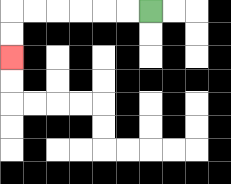{'start': '[6, 0]', 'end': '[0, 2]', 'path_directions': 'L,L,L,L,L,L,D,D', 'path_coordinates': '[[6, 0], [5, 0], [4, 0], [3, 0], [2, 0], [1, 0], [0, 0], [0, 1], [0, 2]]'}